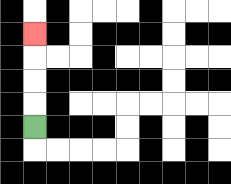{'start': '[1, 5]', 'end': '[1, 1]', 'path_directions': 'U,U,U,U', 'path_coordinates': '[[1, 5], [1, 4], [1, 3], [1, 2], [1, 1]]'}